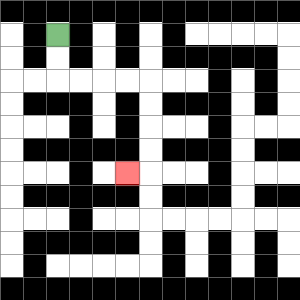{'start': '[2, 1]', 'end': '[5, 7]', 'path_directions': 'D,D,R,R,R,R,D,D,D,D,L', 'path_coordinates': '[[2, 1], [2, 2], [2, 3], [3, 3], [4, 3], [5, 3], [6, 3], [6, 4], [6, 5], [6, 6], [6, 7], [5, 7]]'}